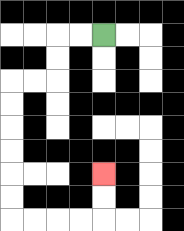{'start': '[4, 1]', 'end': '[4, 7]', 'path_directions': 'L,L,D,D,L,L,D,D,D,D,D,D,R,R,R,R,U,U', 'path_coordinates': '[[4, 1], [3, 1], [2, 1], [2, 2], [2, 3], [1, 3], [0, 3], [0, 4], [0, 5], [0, 6], [0, 7], [0, 8], [0, 9], [1, 9], [2, 9], [3, 9], [4, 9], [4, 8], [4, 7]]'}